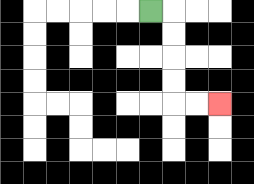{'start': '[6, 0]', 'end': '[9, 4]', 'path_directions': 'R,D,D,D,D,R,R', 'path_coordinates': '[[6, 0], [7, 0], [7, 1], [7, 2], [7, 3], [7, 4], [8, 4], [9, 4]]'}